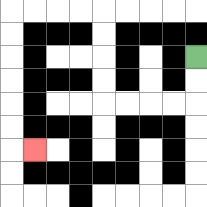{'start': '[8, 2]', 'end': '[1, 6]', 'path_directions': 'D,D,L,L,L,L,U,U,U,U,L,L,L,L,D,D,D,D,D,D,R', 'path_coordinates': '[[8, 2], [8, 3], [8, 4], [7, 4], [6, 4], [5, 4], [4, 4], [4, 3], [4, 2], [4, 1], [4, 0], [3, 0], [2, 0], [1, 0], [0, 0], [0, 1], [0, 2], [0, 3], [0, 4], [0, 5], [0, 6], [1, 6]]'}